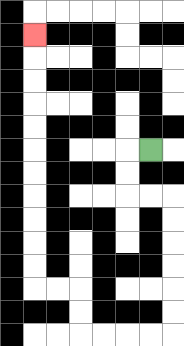{'start': '[6, 6]', 'end': '[1, 1]', 'path_directions': 'L,D,D,R,R,D,D,D,D,D,D,L,L,L,L,U,U,L,L,U,U,U,U,U,U,U,U,U,U,U', 'path_coordinates': '[[6, 6], [5, 6], [5, 7], [5, 8], [6, 8], [7, 8], [7, 9], [7, 10], [7, 11], [7, 12], [7, 13], [7, 14], [6, 14], [5, 14], [4, 14], [3, 14], [3, 13], [3, 12], [2, 12], [1, 12], [1, 11], [1, 10], [1, 9], [1, 8], [1, 7], [1, 6], [1, 5], [1, 4], [1, 3], [1, 2], [1, 1]]'}